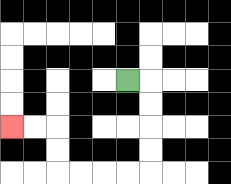{'start': '[5, 3]', 'end': '[0, 5]', 'path_directions': 'R,D,D,D,D,L,L,L,L,U,U,L,L', 'path_coordinates': '[[5, 3], [6, 3], [6, 4], [6, 5], [6, 6], [6, 7], [5, 7], [4, 7], [3, 7], [2, 7], [2, 6], [2, 5], [1, 5], [0, 5]]'}